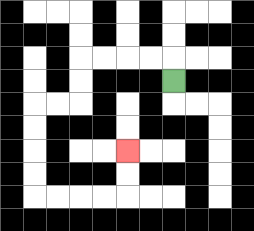{'start': '[7, 3]', 'end': '[5, 6]', 'path_directions': 'U,L,L,L,L,D,D,L,L,D,D,D,D,R,R,R,R,U,U', 'path_coordinates': '[[7, 3], [7, 2], [6, 2], [5, 2], [4, 2], [3, 2], [3, 3], [3, 4], [2, 4], [1, 4], [1, 5], [1, 6], [1, 7], [1, 8], [2, 8], [3, 8], [4, 8], [5, 8], [5, 7], [5, 6]]'}